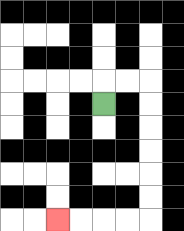{'start': '[4, 4]', 'end': '[2, 9]', 'path_directions': 'U,R,R,D,D,D,D,D,D,L,L,L,L', 'path_coordinates': '[[4, 4], [4, 3], [5, 3], [6, 3], [6, 4], [6, 5], [6, 6], [6, 7], [6, 8], [6, 9], [5, 9], [4, 9], [3, 9], [2, 9]]'}